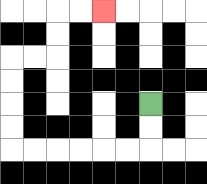{'start': '[6, 4]', 'end': '[4, 0]', 'path_directions': 'D,D,L,L,L,L,L,L,U,U,U,U,R,R,U,U,R,R', 'path_coordinates': '[[6, 4], [6, 5], [6, 6], [5, 6], [4, 6], [3, 6], [2, 6], [1, 6], [0, 6], [0, 5], [0, 4], [0, 3], [0, 2], [1, 2], [2, 2], [2, 1], [2, 0], [3, 0], [4, 0]]'}